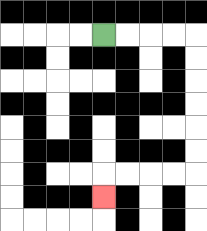{'start': '[4, 1]', 'end': '[4, 8]', 'path_directions': 'R,R,R,R,D,D,D,D,D,D,L,L,L,L,D', 'path_coordinates': '[[4, 1], [5, 1], [6, 1], [7, 1], [8, 1], [8, 2], [8, 3], [8, 4], [8, 5], [8, 6], [8, 7], [7, 7], [6, 7], [5, 7], [4, 7], [4, 8]]'}